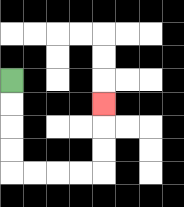{'start': '[0, 3]', 'end': '[4, 4]', 'path_directions': 'D,D,D,D,R,R,R,R,U,U,U', 'path_coordinates': '[[0, 3], [0, 4], [0, 5], [0, 6], [0, 7], [1, 7], [2, 7], [3, 7], [4, 7], [4, 6], [4, 5], [4, 4]]'}